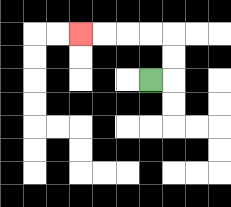{'start': '[6, 3]', 'end': '[3, 1]', 'path_directions': 'R,U,U,L,L,L,L', 'path_coordinates': '[[6, 3], [7, 3], [7, 2], [7, 1], [6, 1], [5, 1], [4, 1], [3, 1]]'}